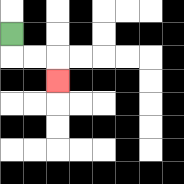{'start': '[0, 1]', 'end': '[2, 3]', 'path_directions': 'D,R,R,D', 'path_coordinates': '[[0, 1], [0, 2], [1, 2], [2, 2], [2, 3]]'}